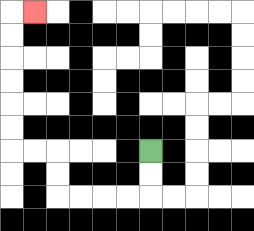{'start': '[6, 6]', 'end': '[1, 0]', 'path_directions': 'D,D,L,L,L,L,U,U,L,L,U,U,U,U,U,U,R', 'path_coordinates': '[[6, 6], [6, 7], [6, 8], [5, 8], [4, 8], [3, 8], [2, 8], [2, 7], [2, 6], [1, 6], [0, 6], [0, 5], [0, 4], [0, 3], [0, 2], [0, 1], [0, 0], [1, 0]]'}